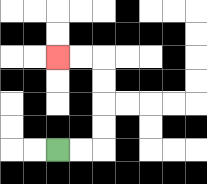{'start': '[2, 6]', 'end': '[2, 2]', 'path_directions': 'R,R,U,U,U,U,L,L', 'path_coordinates': '[[2, 6], [3, 6], [4, 6], [4, 5], [4, 4], [4, 3], [4, 2], [3, 2], [2, 2]]'}